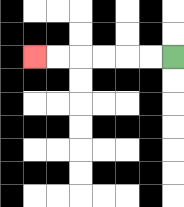{'start': '[7, 2]', 'end': '[1, 2]', 'path_directions': 'L,L,L,L,L,L', 'path_coordinates': '[[7, 2], [6, 2], [5, 2], [4, 2], [3, 2], [2, 2], [1, 2]]'}